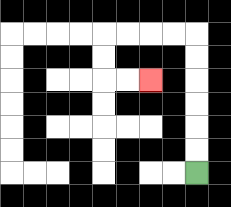{'start': '[8, 7]', 'end': '[6, 3]', 'path_directions': 'U,U,U,U,U,U,L,L,L,L,D,D,R,R', 'path_coordinates': '[[8, 7], [8, 6], [8, 5], [8, 4], [8, 3], [8, 2], [8, 1], [7, 1], [6, 1], [5, 1], [4, 1], [4, 2], [4, 3], [5, 3], [6, 3]]'}